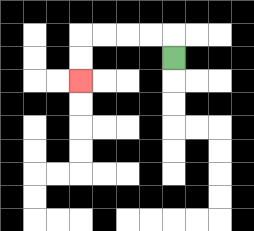{'start': '[7, 2]', 'end': '[3, 3]', 'path_directions': 'U,L,L,L,L,D,D', 'path_coordinates': '[[7, 2], [7, 1], [6, 1], [5, 1], [4, 1], [3, 1], [3, 2], [3, 3]]'}